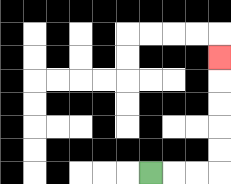{'start': '[6, 7]', 'end': '[9, 2]', 'path_directions': 'R,R,R,U,U,U,U,U', 'path_coordinates': '[[6, 7], [7, 7], [8, 7], [9, 7], [9, 6], [9, 5], [9, 4], [9, 3], [9, 2]]'}